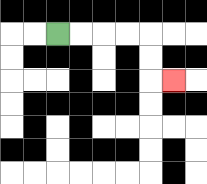{'start': '[2, 1]', 'end': '[7, 3]', 'path_directions': 'R,R,R,R,D,D,R', 'path_coordinates': '[[2, 1], [3, 1], [4, 1], [5, 1], [6, 1], [6, 2], [6, 3], [7, 3]]'}